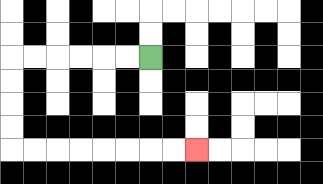{'start': '[6, 2]', 'end': '[8, 6]', 'path_directions': 'L,L,L,L,L,L,D,D,D,D,R,R,R,R,R,R,R,R', 'path_coordinates': '[[6, 2], [5, 2], [4, 2], [3, 2], [2, 2], [1, 2], [0, 2], [0, 3], [0, 4], [0, 5], [0, 6], [1, 6], [2, 6], [3, 6], [4, 6], [5, 6], [6, 6], [7, 6], [8, 6]]'}